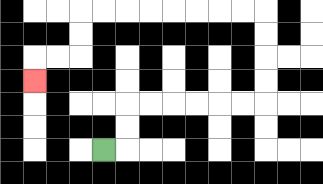{'start': '[4, 6]', 'end': '[1, 3]', 'path_directions': 'R,U,U,R,R,R,R,R,R,U,U,U,U,L,L,L,L,L,L,L,L,D,D,L,L,D', 'path_coordinates': '[[4, 6], [5, 6], [5, 5], [5, 4], [6, 4], [7, 4], [8, 4], [9, 4], [10, 4], [11, 4], [11, 3], [11, 2], [11, 1], [11, 0], [10, 0], [9, 0], [8, 0], [7, 0], [6, 0], [5, 0], [4, 0], [3, 0], [3, 1], [3, 2], [2, 2], [1, 2], [1, 3]]'}